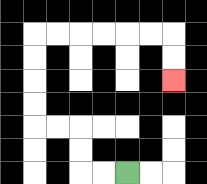{'start': '[5, 7]', 'end': '[7, 3]', 'path_directions': 'L,L,U,U,L,L,U,U,U,U,R,R,R,R,R,R,D,D', 'path_coordinates': '[[5, 7], [4, 7], [3, 7], [3, 6], [3, 5], [2, 5], [1, 5], [1, 4], [1, 3], [1, 2], [1, 1], [2, 1], [3, 1], [4, 1], [5, 1], [6, 1], [7, 1], [7, 2], [7, 3]]'}